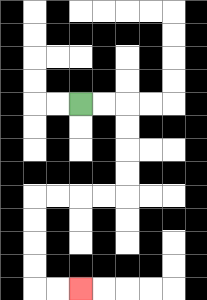{'start': '[3, 4]', 'end': '[3, 12]', 'path_directions': 'R,R,D,D,D,D,L,L,L,L,D,D,D,D,R,R', 'path_coordinates': '[[3, 4], [4, 4], [5, 4], [5, 5], [5, 6], [5, 7], [5, 8], [4, 8], [3, 8], [2, 8], [1, 8], [1, 9], [1, 10], [1, 11], [1, 12], [2, 12], [3, 12]]'}